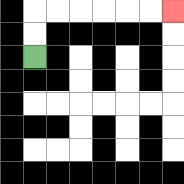{'start': '[1, 2]', 'end': '[7, 0]', 'path_directions': 'U,U,R,R,R,R,R,R', 'path_coordinates': '[[1, 2], [1, 1], [1, 0], [2, 0], [3, 0], [4, 0], [5, 0], [6, 0], [7, 0]]'}